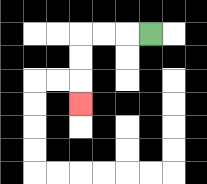{'start': '[6, 1]', 'end': '[3, 4]', 'path_directions': 'L,L,L,D,D,D', 'path_coordinates': '[[6, 1], [5, 1], [4, 1], [3, 1], [3, 2], [3, 3], [3, 4]]'}